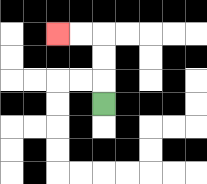{'start': '[4, 4]', 'end': '[2, 1]', 'path_directions': 'U,U,U,L,L', 'path_coordinates': '[[4, 4], [4, 3], [4, 2], [4, 1], [3, 1], [2, 1]]'}